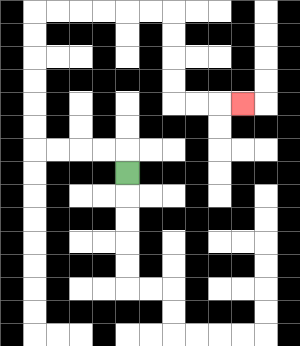{'start': '[5, 7]', 'end': '[10, 4]', 'path_directions': 'U,L,L,L,L,U,U,U,U,U,U,R,R,R,R,R,R,D,D,D,D,R,R,R', 'path_coordinates': '[[5, 7], [5, 6], [4, 6], [3, 6], [2, 6], [1, 6], [1, 5], [1, 4], [1, 3], [1, 2], [1, 1], [1, 0], [2, 0], [3, 0], [4, 0], [5, 0], [6, 0], [7, 0], [7, 1], [7, 2], [7, 3], [7, 4], [8, 4], [9, 4], [10, 4]]'}